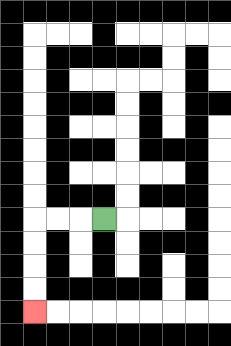{'start': '[4, 9]', 'end': '[1, 13]', 'path_directions': 'L,L,L,D,D,D,D', 'path_coordinates': '[[4, 9], [3, 9], [2, 9], [1, 9], [1, 10], [1, 11], [1, 12], [1, 13]]'}